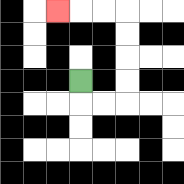{'start': '[3, 3]', 'end': '[2, 0]', 'path_directions': 'D,R,R,U,U,U,U,L,L,L', 'path_coordinates': '[[3, 3], [3, 4], [4, 4], [5, 4], [5, 3], [5, 2], [5, 1], [5, 0], [4, 0], [3, 0], [2, 0]]'}